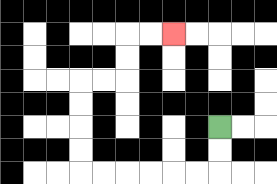{'start': '[9, 5]', 'end': '[7, 1]', 'path_directions': 'D,D,L,L,L,L,L,L,U,U,U,U,R,R,U,U,R,R', 'path_coordinates': '[[9, 5], [9, 6], [9, 7], [8, 7], [7, 7], [6, 7], [5, 7], [4, 7], [3, 7], [3, 6], [3, 5], [3, 4], [3, 3], [4, 3], [5, 3], [5, 2], [5, 1], [6, 1], [7, 1]]'}